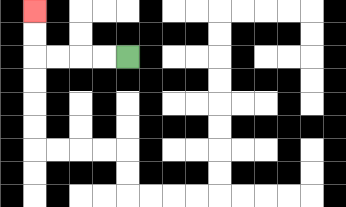{'start': '[5, 2]', 'end': '[1, 0]', 'path_directions': 'L,L,L,L,U,U', 'path_coordinates': '[[5, 2], [4, 2], [3, 2], [2, 2], [1, 2], [1, 1], [1, 0]]'}